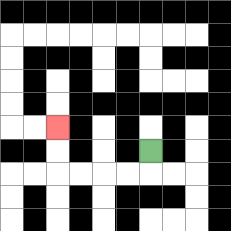{'start': '[6, 6]', 'end': '[2, 5]', 'path_directions': 'D,L,L,L,L,U,U', 'path_coordinates': '[[6, 6], [6, 7], [5, 7], [4, 7], [3, 7], [2, 7], [2, 6], [2, 5]]'}